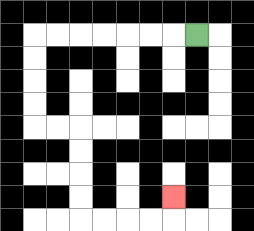{'start': '[8, 1]', 'end': '[7, 8]', 'path_directions': 'L,L,L,L,L,L,L,D,D,D,D,R,R,D,D,D,D,R,R,R,R,U', 'path_coordinates': '[[8, 1], [7, 1], [6, 1], [5, 1], [4, 1], [3, 1], [2, 1], [1, 1], [1, 2], [1, 3], [1, 4], [1, 5], [2, 5], [3, 5], [3, 6], [3, 7], [3, 8], [3, 9], [4, 9], [5, 9], [6, 9], [7, 9], [7, 8]]'}